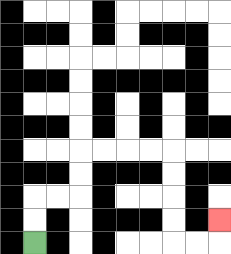{'start': '[1, 10]', 'end': '[9, 9]', 'path_directions': 'U,U,R,R,U,U,R,R,R,R,D,D,D,D,R,R,U', 'path_coordinates': '[[1, 10], [1, 9], [1, 8], [2, 8], [3, 8], [3, 7], [3, 6], [4, 6], [5, 6], [6, 6], [7, 6], [7, 7], [7, 8], [7, 9], [7, 10], [8, 10], [9, 10], [9, 9]]'}